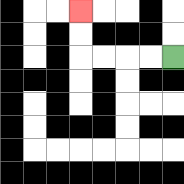{'start': '[7, 2]', 'end': '[3, 0]', 'path_directions': 'L,L,L,L,U,U', 'path_coordinates': '[[7, 2], [6, 2], [5, 2], [4, 2], [3, 2], [3, 1], [3, 0]]'}